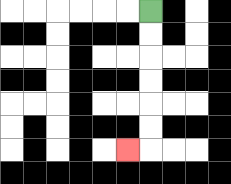{'start': '[6, 0]', 'end': '[5, 6]', 'path_directions': 'D,D,D,D,D,D,L', 'path_coordinates': '[[6, 0], [6, 1], [6, 2], [6, 3], [6, 4], [6, 5], [6, 6], [5, 6]]'}